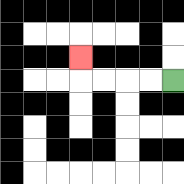{'start': '[7, 3]', 'end': '[3, 2]', 'path_directions': 'L,L,L,L,U', 'path_coordinates': '[[7, 3], [6, 3], [5, 3], [4, 3], [3, 3], [3, 2]]'}